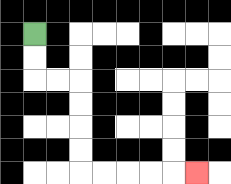{'start': '[1, 1]', 'end': '[8, 7]', 'path_directions': 'D,D,R,R,D,D,D,D,R,R,R,R,R', 'path_coordinates': '[[1, 1], [1, 2], [1, 3], [2, 3], [3, 3], [3, 4], [3, 5], [3, 6], [3, 7], [4, 7], [5, 7], [6, 7], [7, 7], [8, 7]]'}